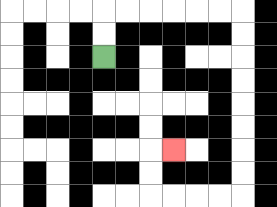{'start': '[4, 2]', 'end': '[7, 6]', 'path_directions': 'U,U,R,R,R,R,R,R,D,D,D,D,D,D,D,D,L,L,L,L,U,U,R', 'path_coordinates': '[[4, 2], [4, 1], [4, 0], [5, 0], [6, 0], [7, 0], [8, 0], [9, 0], [10, 0], [10, 1], [10, 2], [10, 3], [10, 4], [10, 5], [10, 6], [10, 7], [10, 8], [9, 8], [8, 8], [7, 8], [6, 8], [6, 7], [6, 6], [7, 6]]'}